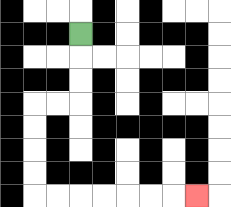{'start': '[3, 1]', 'end': '[8, 8]', 'path_directions': 'D,D,D,L,L,D,D,D,D,R,R,R,R,R,R,R', 'path_coordinates': '[[3, 1], [3, 2], [3, 3], [3, 4], [2, 4], [1, 4], [1, 5], [1, 6], [1, 7], [1, 8], [2, 8], [3, 8], [4, 8], [5, 8], [6, 8], [7, 8], [8, 8]]'}